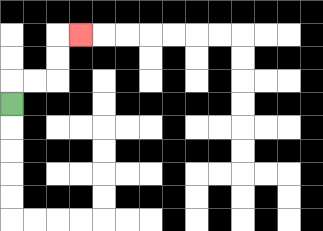{'start': '[0, 4]', 'end': '[3, 1]', 'path_directions': 'U,R,R,U,U,R', 'path_coordinates': '[[0, 4], [0, 3], [1, 3], [2, 3], [2, 2], [2, 1], [3, 1]]'}